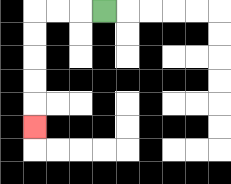{'start': '[4, 0]', 'end': '[1, 5]', 'path_directions': 'L,L,L,D,D,D,D,D', 'path_coordinates': '[[4, 0], [3, 0], [2, 0], [1, 0], [1, 1], [1, 2], [1, 3], [1, 4], [1, 5]]'}